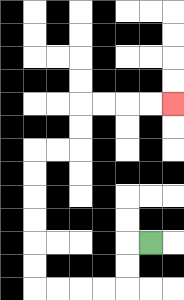{'start': '[6, 10]', 'end': '[7, 4]', 'path_directions': 'L,D,D,L,L,L,L,U,U,U,U,U,U,R,R,U,U,R,R,R,R', 'path_coordinates': '[[6, 10], [5, 10], [5, 11], [5, 12], [4, 12], [3, 12], [2, 12], [1, 12], [1, 11], [1, 10], [1, 9], [1, 8], [1, 7], [1, 6], [2, 6], [3, 6], [3, 5], [3, 4], [4, 4], [5, 4], [6, 4], [7, 4]]'}